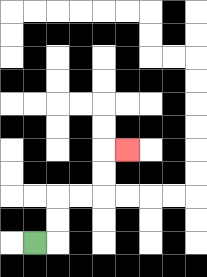{'start': '[1, 10]', 'end': '[5, 6]', 'path_directions': 'R,U,U,R,R,U,U,R', 'path_coordinates': '[[1, 10], [2, 10], [2, 9], [2, 8], [3, 8], [4, 8], [4, 7], [4, 6], [5, 6]]'}